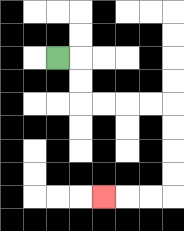{'start': '[2, 2]', 'end': '[4, 8]', 'path_directions': 'R,D,D,R,R,R,R,D,D,D,D,L,L,L', 'path_coordinates': '[[2, 2], [3, 2], [3, 3], [3, 4], [4, 4], [5, 4], [6, 4], [7, 4], [7, 5], [7, 6], [7, 7], [7, 8], [6, 8], [5, 8], [4, 8]]'}